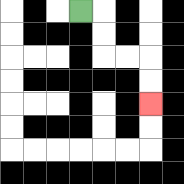{'start': '[3, 0]', 'end': '[6, 4]', 'path_directions': 'R,D,D,R,R,D,D', 'path_coordinates': '[[3, 0], [4, 0], [4, 1], [4, 2], [5, 2], [6, 2], [6, 3], [6, 4]]'}